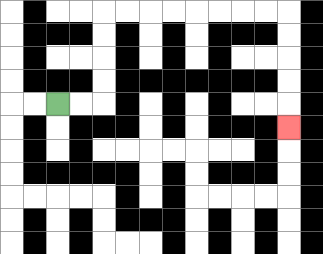{'start': '[2, 4]', 'end': '[12, 5]', 'path_directions': 'R,R,U,U,U,U,R,R,R,R,R,R,R,R,D,D,D,D,D', 'path_coordinates': '[[2, 4], [3, 4], [4, 4], [4, 3], [4, 2], [4, 1], [4, 0], [5, 0], [6, 0], [7, 0], [8, 0], [9, 0], [10, 0], [11, 0], [12, 0], [12, 1], [12, 2], [12, 3], [12, 4], [12, 5]]'}